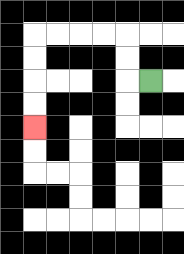{'start': '[6, 3]', 'end': '[1, 5]', 'path_directions': 'L,U,U,L,L,L,L,D,D,D,D', 'path_coordinates': '[[6, 3], [5, 3], [5, 2], [5, 1], [4, 1], [3, 1], [2, 1], [1, 1], [1, 2], [1, 3], [1, 4], [1, 5]]'}